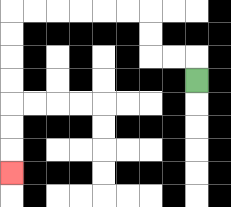{'start': '[8, 3]', 'end': '[0, 7]', 'path_directions': 'U,L,L,U,U,L,L,L,L,L,L,D,D,D,D,D,D,D', 'path_coordinates': '[[8, 3], [8, 2], [7, 2], [6, 2], [6, 1], [6, 0], [5, 0], [4, 0], [3, 0], [2, 0], [1, 0], [0, 0], [0, 1], [0, 2], [0, 3], [0, 4], [0, 5], [0, 6], [0, 7]]'}